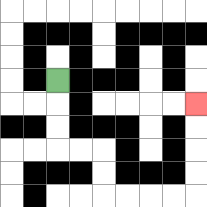{'start': '[2, 3]', 'end': '[8, 4]', 'path_directions': 'D,D,D,R,R,D,D,R,R,R,R,U,U,U,U', 'path_coordinates': '[[2, 3], [2, 4], [2, 5], [2, 6], [3, 6], [4, 6], [4, 7], [4, 8], [5, 8], [6, 8], [7, 8], [8, 8], [8, 7], [8, 6], [8, 5], [8, 4]]'}